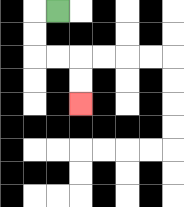{'start': '[2, 0]', 'end': '[3, 4]', 'path_directions': 'L,D,D,R,R,D,D', 'path_coordinates': '[[2, 0], [1, 0], [1, 1], [1, 2], [2, 2], [3, 2], [3, 3], [3, 4]]'}